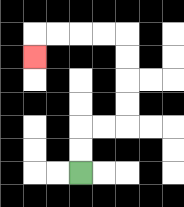{'start': '[3, 7]', 'end': '[1, 2]', 'path_directions': 'U,U,R,R,U,U,U,U,L,L,L,L,D', 'path_coordinates': '[[3, 7], [3, 6], [3, 5], [4, 5], [5, 5], [5, 4], [5, 3], [5, 2], [5, 1], [4, 1], [3, 1], [2, 1], [1, 1], [1, 2]]'}